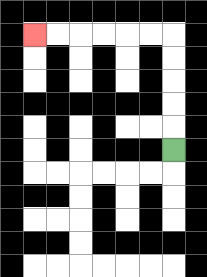{'start': '[7, 6]', 'end': '[1, 1]', 'path_directions': 'U,U,U,U,U,L,L,L,L,L,L', 'path_coordinates': '[[7, 6], [7, 5], [7, 4], [7, 3], [7, 2], [7, 1], [6, 1], [5, 1], [4, 1], [3, 1], [2, 1], [1, 1]]'}